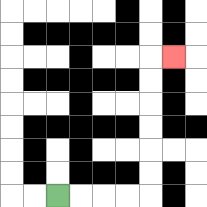{'start': '[2, 8]', 'end': '[7, 2]', 'path_directions': 'R,R,R,R,U,U,U,U,U,U,R', 'path_coordinates': '[[2, 8], [3, 8], [4, 8], [5, 8], [6, 8], [6, 7], [6, 6], [6, 5], [6, 4], [6, 3], [6, 2], [7, 2]]'}